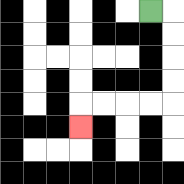{'start': '[6, 0]', 'end': '[3, 5]', 'path_directions': 'R,D,D,D,D,L,L,L,L,D', 'path_coordinates': '[[6, 0], [7, 0], [7, 1], [7, 2], [7, 3], [7, 4], [6, 4], [5, 4], [4, 4], [3, 4], [3, 5]]'}